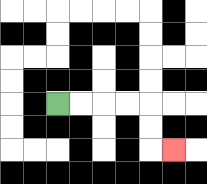{'start': '[2, 4]', 'end': '[7, 6]', 'path_directions': 'R,R,R,R,D,D,R', 'path_coordinates': '[[2, 4], [3, 4], [4, 4], [5, 4], [6, 4], [6, 5], [6, 6], [7, 6]]'}